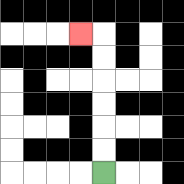{'start': '[4, 7]', 'end': '[3, 1]', 'path_directions': 'U,U,U,U,U,U,L', 'path_coordinates': '[[4, 7], [4, 6], [4, 5], [4, 4], [4, 3], [4, 2], [4, 1], [3, 1]]'}